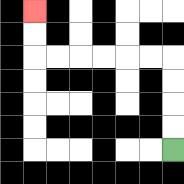{'start': '[7, 6]', 'end': '[1, 0]', 'path_directions': 'U,U,U,U,L,L,L,L,L,L,U,U', 'path_coordinates': '[[7, 6], [7, 5], [7, 4], [7, 3], [7, 2], [6, 2], [5, 2], [4, 2], [3, 2], [2, 2], [1, 2], [1, 1], [1, 0]]'}